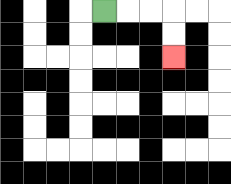{'start': '[4, 0]', 'end': '[7, 2]', 'path_directions': 'R,R,R,D,D', 'path_coordinates': '[[4, 0], [5, 0], [6, 0], [7, 0], [7, 1], [7, 2]]'}